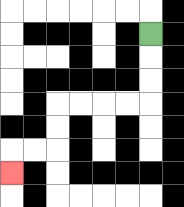{'start': '[6, 1]', 'end': '[0, 7]', 'path_directions': 'D,D,D,L,L,L,L,D,D,L,L,D', 'path_coordinates': '[[6, 1], [6, 2], [6, 3], [6, 4], [5, 4], [4, 4], [3, 4], [2, 4], [2, 5], [2, 6], [1, 6], [0, 6], [0, 7]]'}